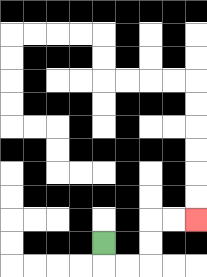{'start': '[4, 10]', 'end': '[8, 9]', 'path_directions': 'D,R,R,U,U,R,R', 'path_coordinates': '[[4, 10], [4, 11], [5, 11], [6, 11], [6, 10], [6, 9], [7, 9], [8, 9]]'}